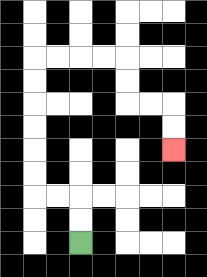{'start': '[3, 10]', 'end': '[7, 6]', 'path_directions': 'U,U,L,L,U,U,U,U,U,U,R,R,R,R,D,D,R,R,D,D', 'path_coordinates': '[[3, 10], [3, 9], [3, 8], [2, 8], [1, 8], [1, 7], [1, 6], [1, 5], [1, 4], [1, 3], [1, 2], [2, 2], [3, 2], [4, 2], [5, 2], [5, 3], [5, 4], [6, 4], [7, 4], [7, 5], [7, 6]]'}